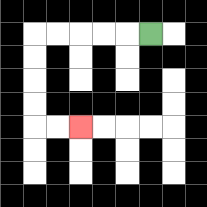{'start': '[6, 1]', 'end': '[3, 5]', 'path_directions': 'L,L,L,L,L,D,D,D,D,R,R', 'path_coordinates': '[[6, 1], [5, 1], [4, 1], [3, 1], [2, 1], [1, 1], [1, 2], [1, 3], [1, 4], [1, 5], [2, 5], [3, 5]]'}